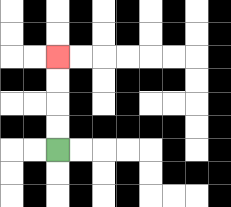{'start': '[2, 6]', 'end': '[2, 2]', 'path_directions': 'U,U,U,U', 'path_coordinates': '[[2, 6], [2, 5], [2, 4], [2, 3], [2, 2]]'}